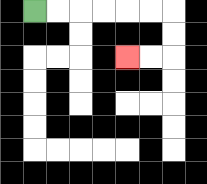{'start': '[1, 0]', 'end': '[5, 2]', 'path_directions': 'R,R,R,R,R,R,D,D,L,L', 'path_coordinates': '[[1, 0], [2, 0], [3, 0], [4, 0], [5, 0], [6, 0], [7, 0], [7, 1], [7, 2], [6, 2], [5, 2]]'}